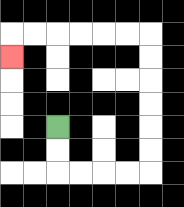{'start': '[2, 5]', 'end': '[0, 2]', 'path_directions': 'D,D,R,R,R,R,U,U,U,U,U,U,L,L,L,L,L,L,D', 'path_coordinates': '[[2, 5], [2, 6], [2, 7], [3, 7], [4, 7], [5, 7], [6, 7], [6, 6], [6, 5], [6, 4], [6, 3], [6, 2], [6, 1], [5, 1], [4, 1], [3, 1], [2, 1], [1, 1], [0, 1], [0, 2]]'}